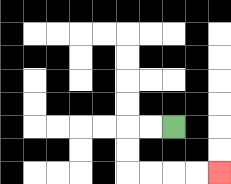{'start': '[7, 5]', 'end': '[9, 7]', 'path_directions': 'L,L,D,D,R,R,R,R', 'path_coordinates': '[[7, 5], [6, 5], [5, 5], [5, 6], [5, 7], [6, 7], [7, 7], [8, 7], [9, 7]]'}